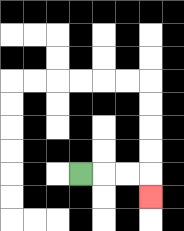{'start': '[3, 7]', 'end': '[6, 8]', 'path_directions': 'R,R,R,D', 'path_coordinates': '[[3, 7], [4, 7], [5, 7], [6, 7], [6, 8]]'}